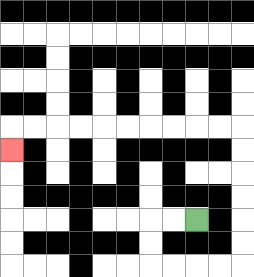{'start': '[8, 9]', 'end': '[0, 6]', 'path_directions': 'L,L,D,D,R,R,R,R,U,U,U,U,U,U,L,L,L,L,L,L,L,L,L,L,D', 'path_coordinates': '[[8, 9], [7, 9], [6, 9], [6, 10], [6, 11], [7, 11], [8, 11], [9, 11], [10, 11], [10, 10], [10, 9], [10, 8], [10, 7], [10, 6], [10, 5], [9, 5], [8, 5], [7, 5], [6, 5], [5, 5], [4, 5], [3, 5], [2, 5], [1, 5], [0, 5], [0, 6]]'}